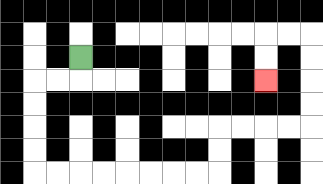{'start': '[3, 2]', 'end': '[11, 3]', 'path_directions': 'D,L,L,D,D,D,D,R,R,R,R,R,R,R,R,U,U,R,R,R,R,U,U,U,U,L,L,D,D', 'path_coordinates': '[[3, 2], [3, 3], [2, 3], [1, 3], [1, 4], [1, 5], [1, 6], [1, 7], [2, 7], [3, 7], [4, 7], [5, 7], [6, 7], [7, 7], [8, 7], [9, 7], [9, 6], [9, 5], [10, 5], [11, 5], [12, 5], [13, 5], [13, 4], [13, 3], [13, 2], [13, 1], [12, 1], [11, 1], [11, 2], [11, 3]]'}